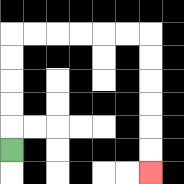{'start': '[0, 6]', 'end': '[6, 7]', 'path_directions': 'U,U,U,U,U,R,R,R,R,R,R,D,D,D,D,D,D', 'path_coordinates': '[[0, 6], [0, 5], [0, 4], [0, 3], [0, 2], [0, 1], [1, 1], [2, 1], [3, 1], [4, 1], [5, 1], [6, 1], [6, 2], [6, 3], [6, 4], [6, 5], [6, 6], [6, 7]]'}